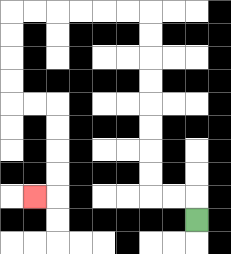{'start': '[8, 9]', 'end': '[1, 8]', 'path_directions': 'U,L,L,U,U,U,U,U,U,U,U,L,L,L,L,L,L,D,D,D,D,R,R,D,D,D,D,L', 'path_coordinates': '[[8, 9], [8, 8], [7, 8], [6, 8], [6, 7], [6, 6], [6, 5], [6, 4], [6, 3], [6, 2], [6, 1], [6, 0], [5, 0], [4, 0], [3, 0], [2, 0], [1, 0], [0, 0], [0, 1], [0, 2], [0, 3], [0, 4], [1, 4], [2, 4], [2, 5], [2, 6], [2, 7], [2, 8], [1, 8]]'}